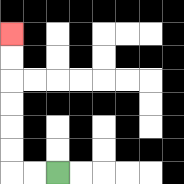{'start': '[2, 7]', 'end': '[0, 1]', 'path_directions': 'L,L,U,U,U,U,U,U', 'path_coordinates': '[[2, 7], [1, 7], [0, 7], [0, 6], [0, 5], [0, 4], [0, 3], [0, 2], [0, 1]]'}